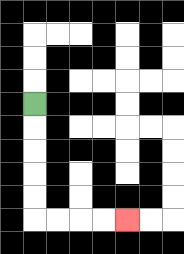{'start': '[1, 4]', 'end': '[5, 9]', 'path_directions': 'D,D,D,D,D,R,R,R,R', 'path_coordinates': '[[1, 4], [1, 5], [1, 6], [1, 7], [1, 8], [1, 9], [2, 9], [3, 9], [4, 9], [5, 9]]'}